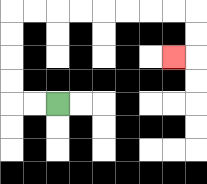{'start': '[2, 4]', 'end': '[7, 2]', 'path_directions': 'L,L,U,U,U,U,R,R,R,R,R,R,R,R,D,D,L', 'path_coordinates': '[[2, 4], [1, 4], [0, 4], [0, 3], [0, 2], [0, 1], [0, 0], [1, 0], [2, 0], [3, 0], [4, 0], [5, 0], [6, 0], [7, 0], [8, 0], [8, 1], [8, 2], [7, 2]]'}